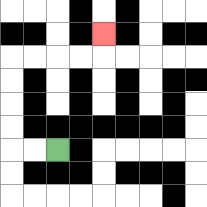{'start': '[2, 6]', 'end': '[4, 1]', 'path_directions': 'L,L,U,U,U,U,R,R,R,R,U', 'path_coordinates': '[[2, 6], [1, 6], [0, 6], [0, 5], [0, 4], [0, 3], [0, 2], [1, 2], [2, 2], [3, 2], [4, 2], [4, 1]]'}